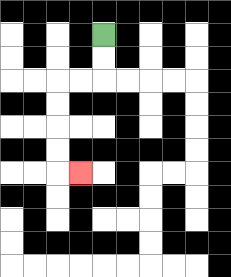{'start': '[4, 1]', 'end': '[3, 7]', 'path_directions': 'D,D,L,L,D,D,D,D,R', 'path_coordinates': '[[4, 1], [4, 2], [4, 3], [3, 3], [2, 3], [2, 4], [2, 5], [2, 6], [2, 7], [3, 7]]'}